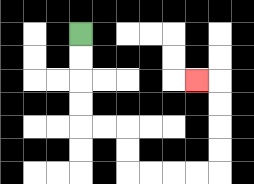{'start': '[3, 1]', 'end': '[8, 3]', 'path_directions': 'D,D,D,D,R,R,D,D,R,R,R,R,U,U,U,U,L', 'path_coordinates': '[[3, 1], [3, 2], [3, 3], [3, 4], [3, 5], [4, 5], [5, 5], [5, 6], [5, 7], [6, 7], [7, 7], [8, 7], [9, 7], [9, 6], [9, 5], [9, 4], [9, 3], [8, 3]]'}